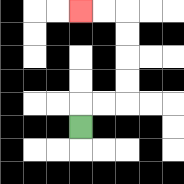{'start': '[3, 5]', 'end': '[3, 0]', 'path_directions': 'U,R,R,U,U,U,U,L,L', 'path_coordinates': '[[3, 5], [3, 4], [4, 4], [5, 4], [5, 3], [5, 2], [5, 1], [5, 0], [4, 0], [3, 0]]'}